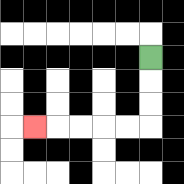{'start': '[6, 2]', 'end': '[1, 5]', 'path_directions': 'D,D,D,L,L,L,L,L', 'path_coordinates': '[[6, 2], [6, 3], [6, 4], [6, 5], [5, 5], [4, 5], [3, 5], [2, 5], [1, 5]]'}